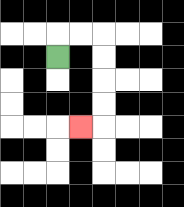{'start': '[2, 2]', 'end': '[3, 5]', 'path_directions': 'U,R,R,D,D,D,D,L', 'path_coordinates': '[[2, 2], [2, 1], [3, 1], [4, 1], [4, 2], [4, 3], [4, 4], [4, 5], [3, 5]]'}